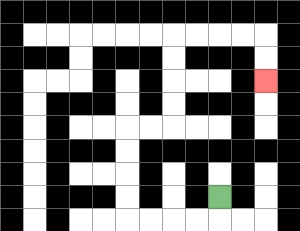{'start': '[9, 8]', 'end': '[11, 3]', 'path_directions': 'D,L,L,L,L,U,U,U,U,R,R,U,U,U,U,R,R,R,R,D,D', 'path_coordinates': '[[9, 8], [9, 9], [8, 9], [7, 9], [6, 9], [5, 9], [5, 8], [5, 7], [5, 6], [5, 5], [6, 5], [7, 5], [7, 4], [7, 3], [7, 2], [7, 1], [8, 1], [9, 1], [10, 1], [11, 1], [11, 2], [11, 3]]'}